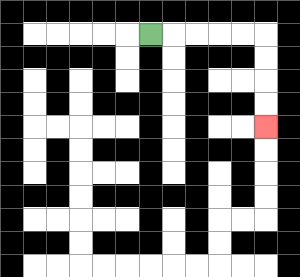{'start': '[6, 1]', 'end': '[11, 5]', 'path_directions': 'R,R,R,R,R,D,D,D,D', 'path_coordinates': '[[6, 1], [7, 1], [8, 1], [9, 1], [10, 1], [11, 1], [11, 2], [11, 3], [11, 4], [11, 5]]'}